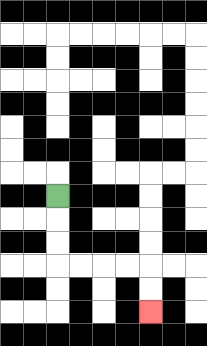{'start': '[2, 8]', 'end': '[6, 13]', 'path_directions': 'D,D,D,R,R,R,R,D,D', 'path_coordinates': '[[2, 8], [2, 9], [2, 10], [2, 11], [3, 11], [4, 11], [5, 11], [6, 11], [6, 12], [6, 13]]'}